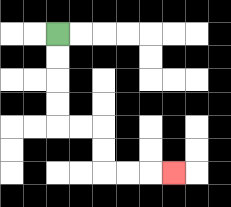{'start': '[2, 1]', 'end': '[7, 7]', 'path_directions': 'D,D,D,D,R,R,D,D,R,R,R', 'path_coordinates': '[[2, 1], [2, 2], [2, 3], [2, 4], [2, 5], [3, 5], [4, 5], [4, 6], [4, 7], [5, 7], [6, 7], [7, 7]]'}